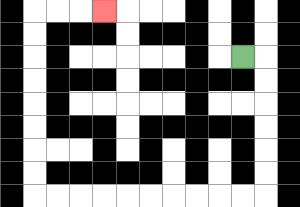{'start': '[10, 2]', 'end': '[4, 0]', 'path_directions': 'R,D,D,D,D,D,D,L,L,L,L,L,L,L,L,L,L,U,U,U,U,U,U,U,U,R,R,R', 'path_coordinates': '[[10, 2], [11, 2], [11, 3], [11, 4], [11, 5], [11, 6], [11, 7], [11, 8], [10, 8], [9, 8], [8, 8], [7, 8], [6, 8], [5, 8], [4, 8], [3, 8], [2, 8], [1, 8], [1, 7], [1, 6], [1, 5], [1, 4], [1, 3], [1, 2], [1, 1], [1, 0], [2, 0], [3, 0], [4, 0]]'}